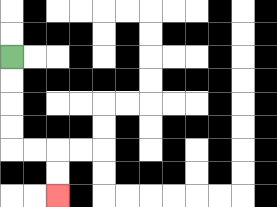{'start': '[0, 2]', 'end': '[2, 8]', 'path_directions': 'D,D,D,D,R,R,D,D', 'path_coordinates': '[[0, 2], [0, 3], [0, 4], [0, 5], [0, 6], [1, 6], [2, 6], [2, 7], [2, 8]]'}